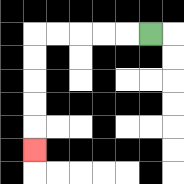{'start': '[6, 1]', 'end': '[1, 6]', 'path_directions': 'L,L,L,L,L,D,D,D,D,D', 'path_coordinates': '[[6, 1], [5, 1], [4, 1], [3, 1], [2, 1], [1, 1], [1, 2], [1, 3], [1, 4], [1, 5], [1, 6]]'}